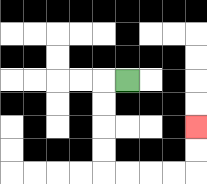{'start': '[5, 3]', 'end': '[8, 5]', 'path_directions': 'L,D,D,D,D,R,R,R,R,U,U', 'path_coordinates': '[[5, 3], [4, 3], [4, 4], [4, 5], [4, 6], [4, 7], [5, 7], [6, 7], [7, 7], [8, 7], [8, 6], [8, 5]]'}